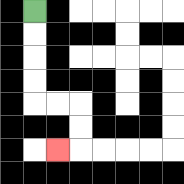{'start': '[1, 0]', 'end': '[2, 6]', 'path_directions': 'D,D,D,D,R,R,D,D,L', 'path_coordinates': '[[1, 0], [1, 1], [1, 2], [1, 3], [1, 4], [2, 4], [3, 4], [3, 5], [3, 6], [2, 6]]'}